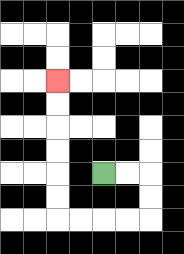{'start': '[4, 7]', 'end': '[2, 3]', 'path_directions': 'R,R,D,D,L,L,L,L,U,U,U,U,U,U', 'path_coordinates': '[[4, 7], [5, 7], [6, 7], [6, 8], [6, 9], [5, 9], [4, 9], [3, 9], [2, 9], [2, 8], [2, 7], [2, 6], [2, 5], [2, 4], [2, 3]]'}